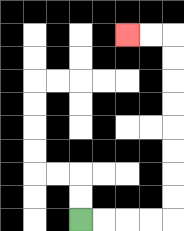{'start': '[3, 9]', 'end': '[5, 1]', 'path_directions': 'R,R,R,R,U,U,U,U,U,U,U,U,L,L', 'path_coordinates': '[[3, 9], [4, 9], [5, 9], [6, 9], [7, 9], [7, 8], [7, 7], [7, 6], [7, 5], [7, 4], [7, 3], [7, 2], [7, 1], [6, 1], [5, 1]]'}